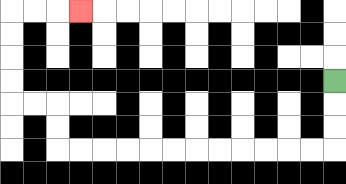{'start': '[14, 3]', 'end': '[3, 0]', 'path_directions': 'D,D,D,L,L,L,L,L,L,L,L,L,L,L,L,U,U,L,L,U,U,U,U,R,R,R', 'path_coordinates': '[[14, 3], [14, 4], [14, 5], [14, 6], [13, 6], [12, 6], [11, 6], [10, 6], [9, 6], [8, 6], [7, 6], [6, 6], [5, 6], [4, 6], [3, 6], [2, 6], [2, 5], [2, 4], [1, 4], [0, 4], [0, 3], [0, 2], [0, 1], [0, 0], [1, 0], [2, 0], [3, 0]]'}